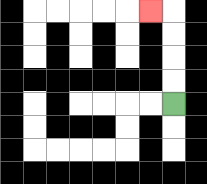{'start': '[7, 4]', 'end': '[6, 0]', 'path_directions': 'U,U,U,U,L', 'path_coordinates': '[[7, 4], [7, 3], [7, 2], [7, 1], [7, 0], [6, 0]]'}